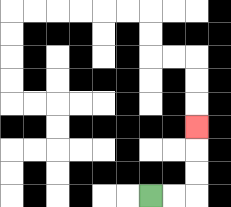{'start': '[6, 8]', 'end': '[8, 5]', 'path_directions': 'R,R,U,U,U', 'path_coordinates': '[[6, 8], [7, 8], [8, 8], [8, 7], [8, 6], [8, 5]]'}